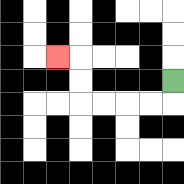{'start': '[7, 3]', 'end': '[2, 2]', 'path_directions': 'D,L,L,L,L,U,U,L', 'path_coordinates': '[[7, 3], [7, 4], [6, 4], [5, 4], [4, 4], [3, 4], [3, 3], [3, 2], [2, 2]]'}